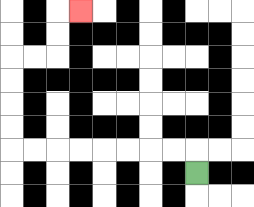{'start': '[8, 7]', 'end': '[3, 0]', 'path_directions': 'U,L,L,L,L,L,L,L,L,U,U,U,U,R,R,U,U,R', 'path_coordinates': '[[8, 7], [8, 6], [7, 6], [6, 6], [5, 6], [4, 6], [3, 6], [2, 6], [1, 6], [0, 6], [0, 5], [0, 4], [0, 3], [0, 2], [1, 2], [2, 2], [2, 1], [2, 0], [3, 0]]'}